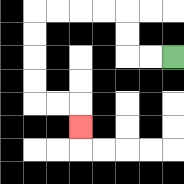{'start': '[7, 2]', 'end': '[3, 5]', 'path_directions': 'L,L,U,U,L,L,L,L,D,D,D,D,R,R,D', 'path_coordinates': '[[7, 2], [6, 2], [5, 2], [5, 1], [5, 0], [4, 0], [3, 0], [2, 0], [1, 0], [1, 1], [1, 2], [1, 3], [1, 4], [2, 4], [3, 4], [3, 5]]'}